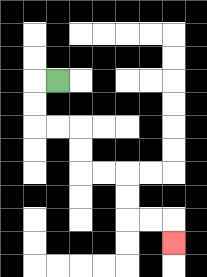{'start': '[2, 3]', 'end': '[7, 10]', 'path_directions': 'L,D,D,R,R,D,D,R,R,D,D,R,R,D', 'path_coordinates': '[[2, 3], [1, 3], [1, 4], [1, 5], [2, 5], [3, 5], [3, 6], [3, 7], [4, 7], [5, 7], [5, 8], [5, 9], [6, 9], [7, 9], [7, 10]]'}